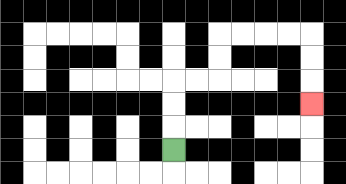{'start': '[7, 6]', 'end': '[13, 4]', 'path_directions': 'U,U,U,R,R,U,U,R,R,R,R,D,D,D', 'path_coordinates': '[[7, 6], [7, 5], [7, 4], [7, 3], [8, 3], [9, 3], [9, 2], [9, 1], [10, 1], [11, 1], [12, 1], [13, 1], [13, 2], [13, 3], [13, 4]]'}